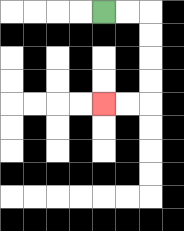{'start': '[4, 0]', 'end': '[4, 4]', 'path_directions': 'R,R,D,D,D,D,L,L', 'path_coordinates': '[[4, 0], [5, 0], [6, 0], [6, 1], [6, 2], [6, 3], [6, 4], [5, 4], [4, 4]]'}